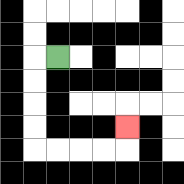{'start': '[2, 2]', 'end': '[5, 5]', 'path_directions': 'L,D,D,D,D,R,R,R,R,U', 'path_coordinates': '[[2, 2], [1, 2], [1, 3], [1, 4], [1, 5], [1, 6], [2, 6], [3, 6], [4, 6], [5, 6], [5, 5]]'}